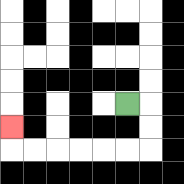{'start': '[5, 4]', 'end': '[0, 5]', 'path_directions': 'R,D,D,L,L,L,L,L,L,U', 'path_coordinates': '[[5, 4], [6, 4], [6, 5], [6, 6], [5, 6], [4, 6], [3, 6], [2, 6], [1, 6], [0, 6], [0, 5]]'}